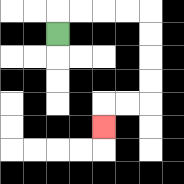{'start': '[2, 1]', 'end': '[4, 5]', 'path_directions': 'U,R,R,R,R,D,D,D,D,L,L,D', 'path_coordinates': '[[2, 1], [2, 0], [3, 0], [4, 0], [5, 0], [6, 0], [6, 1], [6, 2], [6, 3], [6, 4], [5, 4], [4, 4], [4, 5]]'}